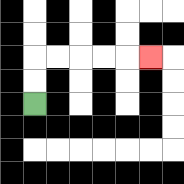{'start': '[1, 4]', 'end': '[6, 2]', 'path_directions': 'U,U,R,R,R,R,R', 'path_coordinates': '[[1, 4], [1, 3], [1, 2], [2, 2], [3, 2], [4, 2], [5, 2], [6, 2]]'}